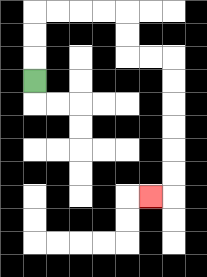{'start': '[1, 3]', 'end': '[6, 8]', 'path_directions': 'U,U,U,R,R,R,R,D,D,R,R,D,D,D,D,D,D,L', 'path_coordinates': '[[1, 3], [1, 2], [1, 1], [1, 0], [2, 0], [3, 0], [4, 0], [5, 0], [5, 1], [5, 2], [6, 2], [7, 2], [7, 3], [7, 4], [7, 5], [7, 6], [7, 7], [7, 8], [6, 8]]'}